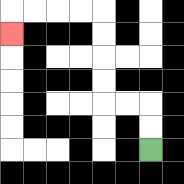{'start': '[6, 6]', 'end': '[0, 1]', 'path_directions': 'U,U,L,L,U,U,U,U,L,L,L,L,D', 'path_coordinates': '[[6, 6], [6, 5], [6, 4], [5, 4], [4, 4], [4, 3], [4, 2], [4, 1], [4, 0], [3, 0], [2, 0], [1, 0], [0, 0], [0, 1]]'}